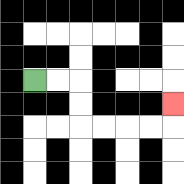{'start': '[1, 3]', 'end': '[7, 4]', 'path_directions': 'R,R,D,D,R,R,R,R,U', 'path_coordinates': '[[1, 3], [2, 3], [3, 3], [3, 4], [3, 5], [4, 5], [5, 5], [6, 5], [7, 5], [7, 4]]'}